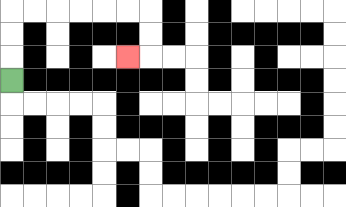{'start': '[0, 3]', 'end': '[5, 2]', 'path_directions': 'U,U,U,R,R,R,R,R,R,D,D,L', 'path_coordinates': '[[0, 3], [0, 2], [0, 1], [0, 0], [1, 0], [2, 0], [3, 0], [4, 0], [5, 0], [6, 0], [6, 1], [6, 2], [5, 2]]'}